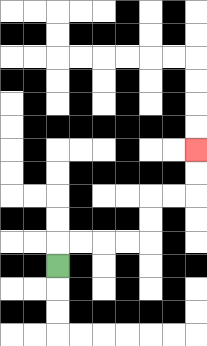{'start': '[2, 11]', 'end': '[8, 6]', 'path_directions': 'U,R,R,R,R,U,U,R,R,U,U', 'path_coordinates': '[[2, 11], [2, 10], [3, 10], [4, 10], [5, 10], [6, 10], [6, 9], [6, 8], [7, 8], [8, 8], [8, 7], [8, 6]]'}